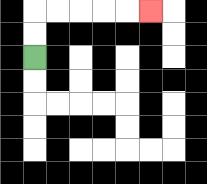{'start': '[1, 2]', 'end': '[6, 0]', 'path_directions': 'U,U,R,R,R,R,R', 'path_coordinates': '[[1, 2], [1, 1], [1, 0], [2, 0], [3, 0], [4, 0], [5, 0], [6, 0]]'}